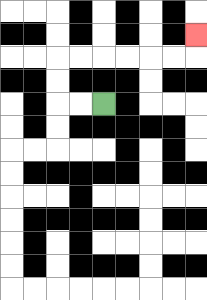{'start': '[4, 4]', 'end': '[8, 1]', 'path_directions': 'L,L,U,U,R,R,R,R,R,R,U', 'path_coordinates': '[[4, 4], [3, 4], [2, 4], [2, 3], [2, 2], [3, 2], [4, 2], [5, 2], [6, 2], [7, 2], [8, 2], [8, 1]]'}